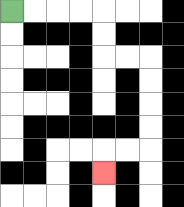{'start': '[0, 0]', 'end': '[4, 7]', 'path_directions': 'R,R,R,R,D,D,R,R,D,D,D,D,L,L,D', 'path_coordinates': '[[0, 0], [1, 0], [2, 0], [3, 0], [4, 0], [4, 1], [4, 2], [5, 2], [6, 2], [6, 3], [6, 4], [6, 5], [6, 6], [5, 6], [4, 6], [4, 7]]'}